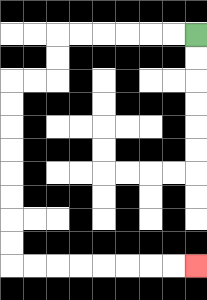{'start': '[8, 1]', 'end': '[8, 11]', 'path_directions': 'L,L,L,L,L,L,D,D,L,L,D,D,D,D,D,D,D,D,R,R,R,R,R,R,R,R', 'path_coordinates': '[[8, 1], [7, 1], [6, 1], [5, 1], [4, 1], [3, 1], [2, 1], [2, 2], [2, 3], [1, 3], [0, 3], [0, 4], [0, 5], [0, 6], [0, 7], [0, 8], [0, 9], [0, 10], [0, 11], [1, 11], [2, 11], [3, 11], [4, 11], [5, 11], [6, 11], [7, 11], [8, 11]]'}